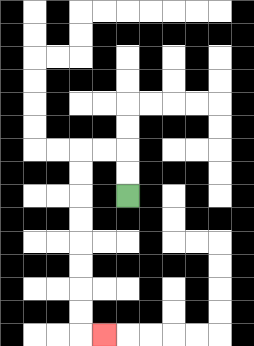{'start': '[5, 8]', 'end': '[4, 14]', 'path_directions': 'U,U,L,L,D,D,D,D,D,D,D,D,R', 'path_coordinates': '[[5, 8], [5, 7], [5, 6], [4, 6], [3, 6], [3, 7], [3, 8], [3, 9], [3, 10], [3, 11], [3, 12], [3, 13], [3, 14], [4, 14]]'}